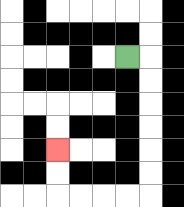{'start': '[5, 2]', 'end': '[2, 6]', 'path_directions': 'R,D,D,D,D,D,D,L,L,L,L,U,U', 'path_coordinates': '[[5, 2], [6, 2], [6, 3], [6, 4], [6, 5], [6, 6], [6, 7], [6, 8], [5, 8], [4, 8], [3, 8], [2, 8], [2, 7], [2, 6]]'}